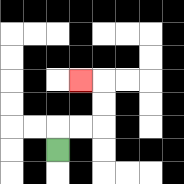{'start': '[2, 6]', 'end': '[3, 3]', 'path_directions': 'U,R,R,U,U,L', 'path_coordinates': '[[2, 6], [2, 5], [3, 5], [4, 5], [4, 4], [4, 3], [3, 3]]'}